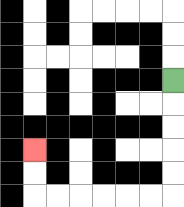{'start': '[7, 3]', 'end': '[1, 6]', 'path_directions': 'D,D,D,D,D,L,L,L,L,L,L,U,U', 'path_coordinates': '[[7, 3], [7, 4], [7, 5], [7, 6], [7, 7], [7, 8], [6, 8], [5, 8], [4, 8], [3, 8], [2, 8], [1, 8], [1, 7], [1, 6]]'}